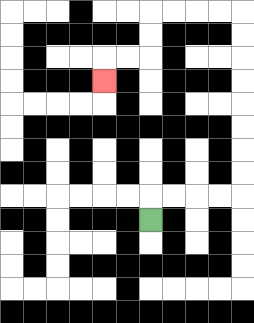{'start': '[6, 9]', 'end': '[4, 3]', 'path_directions': 'U,R,R,R,R,U,U,U,U,U,U,U,U,L,L,L,L,D,D,L,L,D', 'path_coordinates': '[[6, 9], [6, 8], [7, 8], [8, 8], [9, 8], [10, 8], [10, 7], [10, 6], [10, 5], [10, 4], [10, 3], [10, 2], [10, 1], [10, 0], [9, 0], [8, 0], [7, 0], [6, 0], [6, 1], [6, 2], [5, 2], [4, 2], [4, 3]]'}